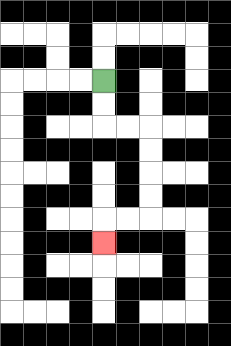{'start': '[4, 3]', 'end': '[4, 10]', 'path_directions': 'D,D,R,R,D,D,D,D,L,L,D', 'path_coordinates': '[[4, 3], [4, 4], [4, 5], [5, 5], [6, 5], [6, 6], [6, 7], [6, 8], [6, 9], [5, 9], [4, 9], [4, 10]]'}